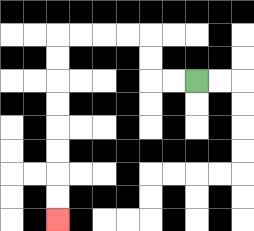{'start': '[8, 3]', 'end': '[2, 9]', 'path_directions': 'L,L,U,U,L,L,L,L,D,D,D,D,D,D,D,D', 'path_coordinates': '[[8, 3], [7, 3], [6, 3], [6, 2], [6, 1], [5, 1], [4, 1], [3, 1], [2, 1], [2, 2], [2, 3], [2, 4], [2, 5], [2, 6], [2, 7], [2, 8], [2, 9]]'}